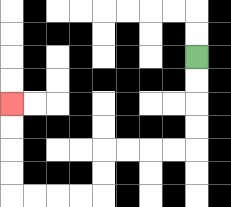{'start': '[8, 2]', 'end': '[0, 4]', 'path_directions': 'D,D,D,D,L,L,L,L,D,D,L,L,L,L,U,U,U,U', 'path_coordinates': '[[8, 2], [8, 3], [8, 4], [8, 5], [8, 6], [7, 6], [6, 6], [5, 6], [4, 6], [4, 7], [4, 8], [3, 8], [2, 8], [1, 8], [0, 8], [0, 7], [0, 6], [0, 5], [0, 4]]'}